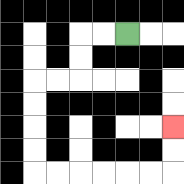{'start': '[5, 1]', 'end': '[7, 5]', 'path_directions': 'L,L,D,D,L,L,D,D,D,D,R,R,R,R,R,R,U,U', 'path_coordinates': '[[5, 1], [4, 1], [3, 1], [3, 2], [3, 3], [2, 3], [1, 3], [1, 4], [1, 5], [1, 6], [1, 7], [2, 7], [3, 7], [4, 7], [5, 7], [6, 7], [7, 7], [7, 6], [7, 5]]'}